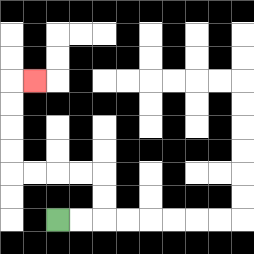{'start': '[2, 9]', 'end': '[1, 3]', 'path_directions': 'R,R,U,U,L,L,L,L,U,U,U,U,R', 'path_coordinates': '[[2, 9], [3, 9], [4, 9], [4, 8], [4, 7], [3, 7], [2, 7], [1, 7], [0, 7], [0, 6], [0, 5], [0, 4], [0, 3], [1, 3]]'}